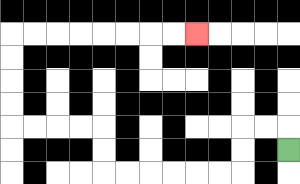{'start': '[12, 6]', 'end': '[8, 1]', 'path_directions': 'U,L,L,D,D,L,L,L,L,L,L,U,U,L,L,L,L,U,U,U,U,R,R,R,R,R,R,R,R', 'path_coordinates': '[[12, 6], [12, 5], [11, 5], [10, 5], [10, 6], [10, 7], [9, 7], [8, 7], [7, 7], [6, 7], [5, 7], [4, 7], [4, 6], [4, 5], [3, 5], [2, 5], [1, 5], [0, 5], [0, 4], [0, 3], [0, 2], [0, 1], [1, 1], [2, 1], [3, 1], [4, 1], [5, 1], [6, 1], [7, 1], [8, 1]]'}